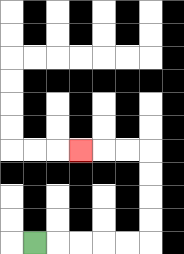{'start': '[1, 10]', 'end': '[3, 6]', 'path_directions': 'R,R,R,R,R,U,U,U,U,L,L,L', 'path_coordinates': '[[1, 10], [2, 10], [3, 10], [4, 10], [5, 10], [6, 10], [6, 9], [6, 8], [6, 7], [6, 6], [5, 6], [4, 6], [3, 6]]'}